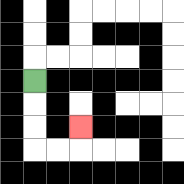{'start': '[1, 3]', 'end': '[3, 5]', 'path_directions': 'D,D,D,R,R,U', 'path_coordinates': '[[1, 3], [1, 4], [1, 5], [1, 6], [2, 6], [3, 6], [3, 5]]'}